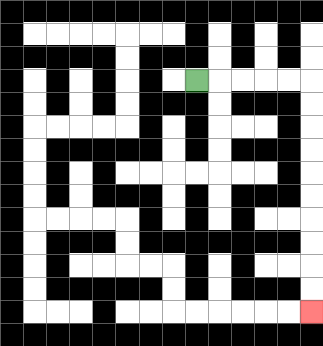{'start': '[8, 3]', 'end': '[13, 13]', 'path_directions': 'R,R,R,R,R,D,D,D,D,D,D,D,D,D,D', 'path_coordinates': '[[8, 3], [9, 3], [10, 3], [11, 3], [12, 3], [13, 3], [13, 4], [13, 5], [13, 6], [13, 7], [13, 8], [13, 9], [13, 10], [13, 11], [13, 12], [13, 13]]'}